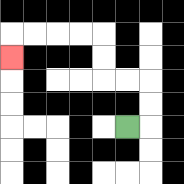{'start': '[5, 5]', 'end': '[0, 2]', 'path_directions': 'R,U,U,L,L,U,U,L,L,L,L,D', 'path_coordinates': '[[5, 5], [6, 5], [6, 4], [6, 3], [5, 3], [4, 3], [4, 2], [4, 1], [3, 1], [2, 1], [1, 1], [0, 1], [0, 2]]'}